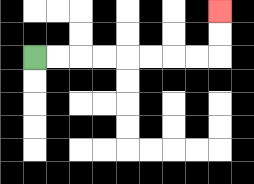{'start': '[1, 2]', 'end': '[9, 0]', 'path_directions': 'R,R,R,R,R,R,R,R,U,U', 'path_coordinates': '[[1, 2], [2, 2], [3, 2], [4, 2], [5, 2], [6, 2], [7, 2], [8, 2], [9, 2], [9, 1], [9, 0]]'}